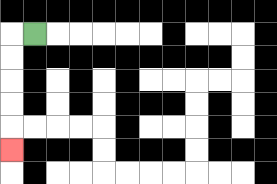{'start': '[1, 1]', 'end': '[0, 6]', 'path_directions': 'L,D,D,D,D,D', 'path_coordinates': '[[1, 1], [0, 1], [0, 2], [0, 3], [0, 4], [0, 5], [0, 6]]'}